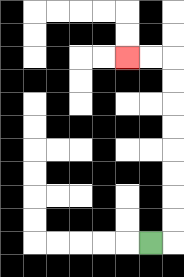{'start': '[6, 10]', 'end': '[5, 2]', 'path_directions': 'R,U,U,U,U,U,U,U,U,L,L', 'path_coordinates': '[[6, 10], [7, 10], [7, 9], [7, 8], [7, 7], [7, 6], [7, 5], [7, 4], [7, 3], [7, 2], [6, 2], [5, 2]]'}